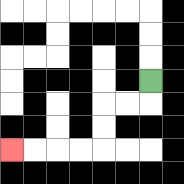{'start': '[6, 3]', 'end': '[0, 6]', 'path_directions': 'D,L,L,D,D,L,L,L,L', 'path_coordinates': '[[6, 3], [6, 4], [5, 4], [4, 4], [4, 5], [4, 6], [3, 6], [2, 6], [1, 6], [0, 6]]'}